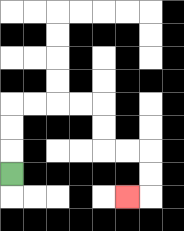{'start': '[0, 7]', 'end': '[5, 8]', 'path_directions': 'U,U,U,R,R,R,R,D,D,R,R,D,D,L', 'path_coordinates': '[[0, 7], [0, 6], [0, 5], [0, 4], [1, 4], [2, 4], [3, 4], [4, 4], [4, 5], [4, 6], [5, 6], [6, 6], [6, 7], [6, 8], [5, 8]]'}